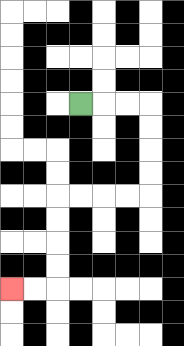{'start': '[3, 4]', 'end': '[0, 12]', 'path_directions': 'R,R,R,D,D,D,D,L,L,L,L,D,D,D,D,L,L', 'path_coordinates': '[[3, 4], [4, 4], [5, 4], [6, 4], [6, 5], [6, 6], [6, 7], [6, 8], [5, 8], [4, 8], [3, 8], [2, 8], [2, 9], [2, 10], [2, 11], [2, 12], [1, 12], [0, 12]]'}